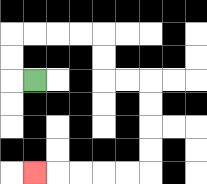{'start': '[1, 3]', 'end': '[1, 7]', 'path_directions': 'L,U,U,R,R,R,R,D,D,R,R,D,D,D,D,L,L,L,L,L', 'path_coordinates': '[[1, 3], [0, 3], [0, 2], [0, 1], [1, 1], [2, 1], [3, 1], [4, 1], [4, 2], [4, 3], [5, 3], [6, 3], [6, 4], [6, 5], [6, 6], [6, 7], [5, 7], [4, 7], [3, 7], [2, 7], [1, 7]]'}